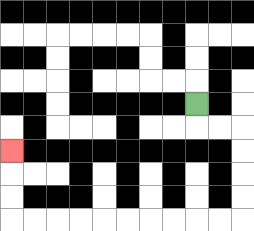{'start': '[8, 4]', 'end': '[0, 6]', 'path_directions': 'D,R,R,D,D,D,D,L,L,L,L,L,L,L,L,L,L,U,U,U', 'path_coordinates': '[[8, 4], [8, 5], [9, 5], [10, 5], [10, 6], [10, 7], [10, 8], [10, 9], [9, 9], [8, 9], [7, 9], [6, 9], [5, 9], [4, 9], [3, 9], [2, 9], [1, 9], [0, 9], [0, 8], [0, 7], [0, 6]]'}